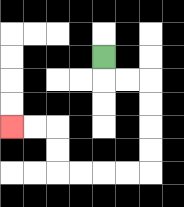{'start': '[4, 2]', 'end': '[0, 5]', 'path_directions': 'D,R,R,D,D,D,D,L,L,L,L,U,U,L,L', 'path_coordinates': '[[4, 2], [4, 3], [5, 3], [6, 3], [6, 4], [6, 5], [6, 6], [6, 7], [5, 7], [4, 7], [3, 7], [2, 7], [2, 6], [2, 5], [1, 5], [0, 5]]'}